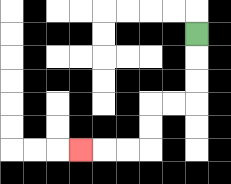{'start': '[8, 1]', 'end': '[3, 6]', 'path_directions': 'D,D,D,L,L,D,D,L,L,L', 'path_coordinates': '[[8, 1], [8, 2], [8, 3], [8, 4], [7, 4], [6, 4], [6, 5], [6, 6], [5, 6], [4, 6], [3, 6]]'}